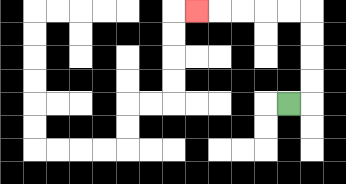{'start': '[12, 4]', 'end': '[8, 0]', 'path_directions': 'R,U,U,U,U,L,L,L,L,L', 'path_coordinates': '[[12, 4], [13, 4], [13, 3], [13, 2], [13, 1], [13, 0], [12, 0], [11, 0], [10, 0], [9, 0], [8, 0]]'}